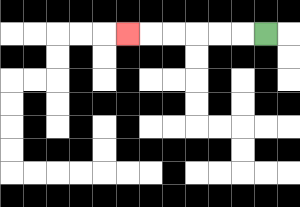{'start': '[11, 1]', 'end': '[5, 1]', 'path_directions': 'L,L,L,L,L,L', 'path_coordinates': '[[11, 1], [10, 1], [9, 1], [8, 1], [7, 1], [6, 1], [5, 1]]'}